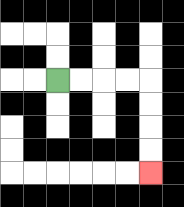{'start': '[2, 3]', 'end': '[6, 7]', 'path_directions': 'R,R,R,R,D,D,D,D', 'path_coordinates': '[[2, 3], [3, 3], [4, 3], [5, 3], [6, 3], [6, 4], [6, 5], [6, 6], [6, 7]]'}